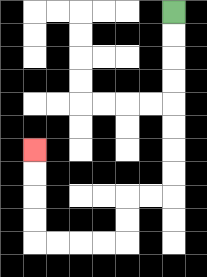{'start': '[7, 0]', 'end': '[1, 6]', 'path_directions': 'D,D,D,D,D,D,D,D,L,L,D,D,L,L,L,L,U,U,U,U', 'path_coordinates': '[[7, 0], [7, 1], [7, 2], [7, 3], [7, 4], [7, 5], [7, 6], [7, 7], [7, 8], [6, 8], [5, 8], [5, 9], [5, 10], [4, 10], [3, 10], [2, 10], [1, 10], [1, 9], [1, 8], [1, 7], [1, 6]]'}